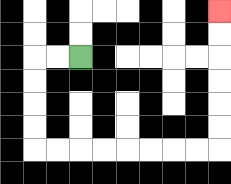{'start': '[3, 2]', 'end': '[9, 0]', 'path_directions': 'L,L,D,D,D,D,R,R,R,R,R,R,R,R,U,U,U,U,U,U', 'path_coordinates': '[[3, 2], [2, 2], [1, 2], [1, 3], [1, 4], [1, 5], [1, 6], [2, 6], [3, 6], [4, 6], [5, 6], [6, 6], [7, 6], [8, 6], [9, 6], [9, 5], [9, 4], [9, 3], [9, 2], [9, 1], [9, 0]]'}